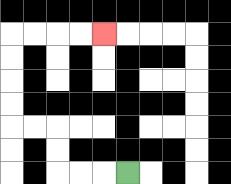{'start': '[5, 7]', 'end': '[4, 1]', 'path_directions': 'L,L,L,U,U,L,L,U,U,U,U,R,R,R,R', 'path_coordinates': '[[5, 7], [4, 7], [3, 7], [2, 7], [2, 6], [2, 5], [1, 5], [0, 5], [0, 4], [0, 3], [0, 2], [0, 1], [1, 1], [2, 1], [3, 1], [4, 1]]'}